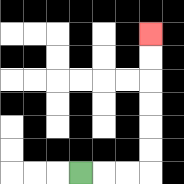{'start': '[3, 7]', 'end': '[6, 1]', 'path_directions': 'R,R,R,U,U,U,U,U,U', 'path_coordinates': '[[3, 7], [4, 7], [5, 7], [6, 7], [6, 6], [6, 5], [6, 4], [6, 3], [6, 2], [6, 1]]'}